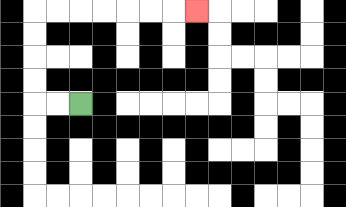{'start': '[3, 4]', 'end': '[8, 0]', 'path_directions': 'L,L,U,U,U,U,R,R,R,R,R,R,R', 'path_coordinates': '[[3, 4], [2, 4], [1, 4], [1, 3], [1, 2], [1, 1], [1, 0], [2, 0], [3, 0], [4, 0], [5, 0], [6, 0], [7, 0], [8, 0]]'}